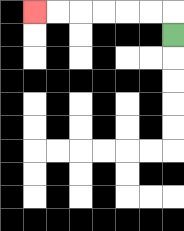{'start': '[7, 1]', 'end': '[1, 0]', 'path_directions': 'U,L,L,L,L,L,L', 'path_coordinates': '[[7, 1], [7, 0], [6, 0], [5, 0], [4, 0], [3, 0], [2, 0], [1, 0]]'}